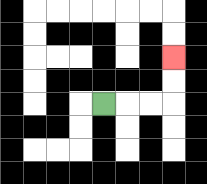{'start': '[4, 4]', 'end': '[7, 2]', 'path_directions': 'R,R,R,U,U', 'path_coordinates': '[[4, 4], [5, 4], [6, 4], [7, 4], [7, 3], [7, 2]]'}